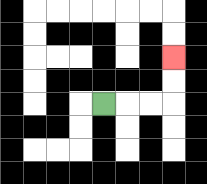{'start': '[4, 4]', 'end': '[7, 2]', 'path_directions': 'R,R,R,U,U', 'path_coordinates': '[[4, 4], [5, 4], [6, 4], [7, 4], [7, 3], [7, 2]]'}